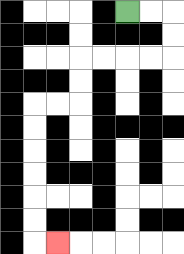{'start': '[5, 0]', 'end': '[2, 10]', 'path_directions': 'R,R,D,D,L,L,L,L,D,D,L,L,D,D,D,D,D,D,R', 'path_coordinates': '[[5, 0], [6, 0], [7, 0], [7, 1], [7, 2], [6, 2], [5, 2], [4, 2], [3, 2], [3, 3], [3, 4], [2, 4], [1, 4], [1, 5], [1, 6], [1, 7], [1, 8], [1, 9], [1, 10], [2, 10]]'}